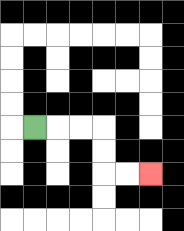{'start': '[1, 5]', 'end': '[6, 7]', 'path_directions': 'R,R,R,D,D,R,R', 'path_coordinates': '[[1, 5], [2, 5], [3, 5], [4, 5], [4, 6], [4, 7], [5, 7], [6, 7]]'}